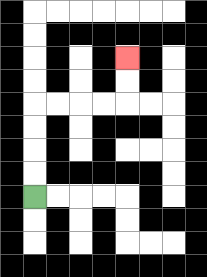{'start': '[1, 8]', 'end': '[5, 2]', 'path_directions': 'U,U,U,U,R,R,R,R,U,U', 'path_coordinates': '[[1, 8], [1, 7], [1, 6], [1, 5], [1, 4], [2, 4], [3, 4], [4, 4], [5, 4], [5, 3], [5, 2]]'}